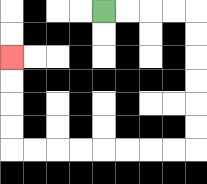{'start': '[4, 0]', 'end': '[0, 2]', 'path_directions': 'R,R,R,R,D,D,D,D,D,D,L,L,L,L,L,L,L,L,U,U,U,U', 'path_coordinates': '[[4, 0], [5, 0], [6, 0], [7, 0], [8, 0], [8, 1], [8, 2], [8, 3], [8, 4], [8, 5], [8, 6], [7, 6], [6, 6], [5, 6], [4, 6], [3, 6], [2, 6], [1, 6], [0, 6], [0, 5], [0, 4], [0, 3], [0, 2]]'}